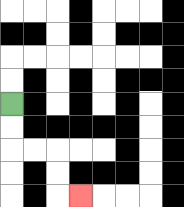{'start': '[0, 4]', 'end': '[3, 8]', 'path_directions': 'D,D,R,R,D,D,R', 'path_coordinates': '[[0, 4], [0, 5], [0, 6], [1, 6], [2, 6], [2, 7], [2, 8], [3, 8]]'}